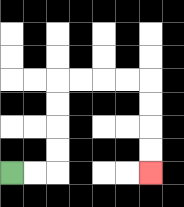{'start': '[0, 7]', 'end': '[6, 7]', 'path_directions': 'R,R,U,U,U,U,R,R,R,R,D,D,D,D', 'path_coordinates': '[[0, 7], [1, 7], [2, 7], [2, 6], [2, 5], [2, 4], [2, 3], [3, 3], [4, 3], [5, 3], [6, 3], [6, 4], [6, 5], [6, 6], [6, 7]]'}